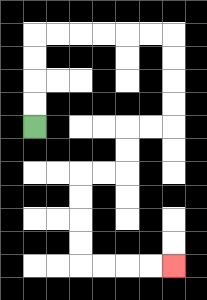{'start': '[1, 5]', 'end': '[7, 11]', 'path_directions': 'U,U,U,U,R,R,R,R,R,R,D,D,D,D,L,L,D,D,L,L,D,D,D,D,R,R,R,R', 'path_coordinates': '[[1, 5], [1, 4], [1, 3], [1, 2], [1, 1], [2, 1], [3, 1], [4, 1], [5, 1], [6, 1], [7, 1], [7, 2], [7, 3], [7, 4], [7, 5], [6, 5], [5, 5], [5, 6], [5, 7], [4, 7], [3, 7], [3, 8], [3, 9], [3, 10], [3, 11], [4, 11], [5, 11], [6, 11], [7, 11]]'}